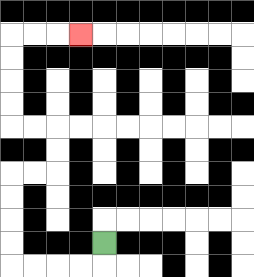{'start': '[4, 10]', 'end': '[3, 1]', 'path_directions': 'D,L,L,L,L,U,U,U,U,R,R,U,U,L,L,U,U,U,U,R,R,R', 'path_coordinates': '[[4, 10], [4, 11], [3, 11], [2, 11], [1, 11], [0, 11], [0, 10], [0, 9], [0, 8], [0, 7], [1, 7], [2, 7], [2, 6], [2, 5], [1, 5], [0, 5], [0, 4], [0, 3], [0, 2], [0, 1], [1, 1], [2, 1], [3, 1]]'}